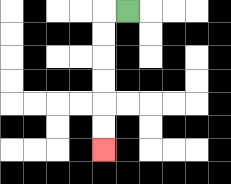{'start': '[5, 0]', 'end': '[4, 6]', 'path_directions': 'L,D,D,D,D,D,D', 'path_coordinates': '[[5, 0], [4, 0], [4, 1], [4, 2], [4, 3], [4, 4], [4, 5], [4, 6]]'}